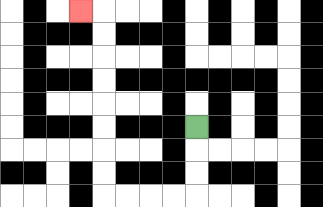{'start': '[8, 5]', 'end': '[3, 0]', 'path_directions': 'D,D,D,L,L,L,L,U,U,U,U,U,U,U,U,L', 'path_coordinates': '[[8, 5], [8, 6], [8, 7], [8, 8], [7, 8], [6, 8], [5, 8], [4, 8], [4, 7], [4, 6], [4, 5], [4, 4], [4, 3], [4, 2], [4, 1], [4, 0], [3, 0]]'}